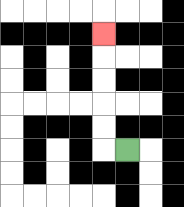{'start': '[5, 6]', 'end': '[4, 1]', 'path_directions': 'L,U,U,U,U,U', 'path_coordinates': '[[5, 6], [4, 6], [4, 5], [4, 4], [4, 3], [4, 2], [4, 1]]'}